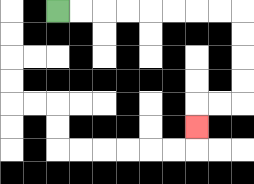{'start': '[2, 0]', 'end': '[8, 5]', 'path_directions': 'R,R,R,R,R,R,R,R,D,D,D,D,L,L,D', 'path_coordinates': '[[2, 0], [3, 0], [4, 0], [5, 0], [6, 0], [7, 0], [8, 0], [9, 0], [10, 0], [10, 1], [10, 2], [10, 3], [10, 4], [9, 4], [8, 4], [8, 5]]'}